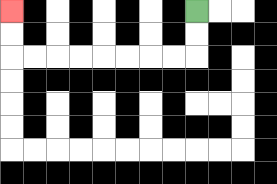{'start': '[8, 0]', 'end': '[0, 0]', 'path_directions': 'D,D,L,L,L,L,L,L,L,L,U,U', 'path_coordinates': '[[8, 0], [8, 1], [8, 2], [7, 2], [6, 2], [5, 2], [4, 2], [3, 2], [2, 2], [1, 2], [0, 2], [0, 1], [0, 0]]'}